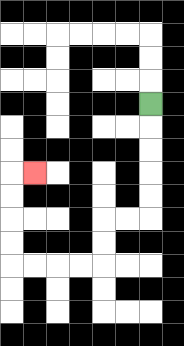{'start': '[6, 4]', 'end': '[1, 7]', 'path_directions': 'D,D,D,D,D,L,L,D,D,L,L,L,L,U,U,U,U,R', 'path_coordinates': '[[6, 4], [6, 5], [6, 6], [6, 7], [6, 8], [6, 9], [5, 9], [4, 9], [4, 10], [4, 11], [3, 11], [2, 11], [1, 11], [0, 11], [0, 10], [0, 9], [0, 8], [0, 7], [1, 7]]'}